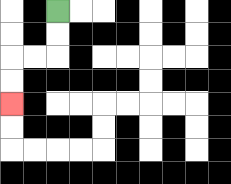{'start': '[2, 0]', 'end': '[0, 4]', 'path_directions': 'D,D,L,L,D,D', 'path_coordinates': '[[2, 0], [2, 1], [2, 2], [1, 2], [0, 2], [0, 3], [0, 4]]'}